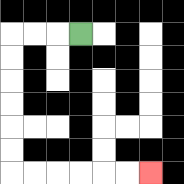{'start': '[3, 1]', 'end': '[6, 7]', 'path_directions': 'L,L,L,D,D,D,D,D,D,R,R,R,R,R,R', 'path_coordinates': '[[3, 1], [2, 1], [1, 1], [0, 1], [0, 2], [0, 3], [0, 4], [0, 5], [0, 6], [0, 7], [1, 7], [2, 7], [3, 7], [4, 7], [5, 7], [6, 7]]'}